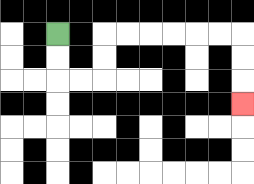{'start': '[2, 1]', 'end': '[10, 4]', 'path_directions': 'D,D,R,R,U,U,R,R,R,R,R,R,D,D,D', 'path_coordinates': '[[2, 1], [2, 2], [2, 3], [3, 3], [4, 3], [4, 2], [4, 1], [5, 1], [6, 1], [7, 1], [8, 1], [9, 1], [10, 1], [10, 2], [10, 3], [10, 4]]'}